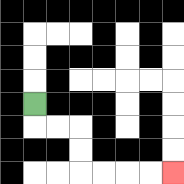{'start': '[1, 4]', 'end': '[7, 7]', 'path_directions': 'D,R,R,D,D,R,R,R,R', 'path_coordinates': '[[1, 4], [1, 5], [2, 5], [3, 5], [3, 6], [3, 7], [4, 7], [5, 7], [6, 7], [7, 7]]'}